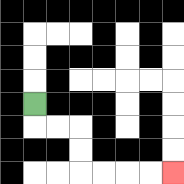{'start': '[1, 4]', 'end': '[7, 7]', 'path_directions': 'D,R,R,D,D,R,R,R,R', 'path_coordinates': '[[1, 4], [1, 5], [2, 5], [3, 5], [3, 6], [3, 7], [4, 7], [5, 7], [6, 7], [7, 7]]'}